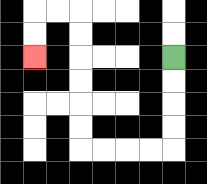{'start': '[7, 2]', 'end': '[1, 2]', 'path_directions': 'D,D,D,D,L,L,L,L,U,U,U,U,U,U,L,L,D,D', 'path_coordinates': '[[7, 2], [7, 3], [7, 4], [7, 5], [7, 6], [6, 6], [5, 6], [4, 6], [3, 6], [3, 5], [3, 4], [3, 3], [3, 2], [3, 1], [3, 0], [2, 0], [1, 0], [1, 1], [1, 2]]'}